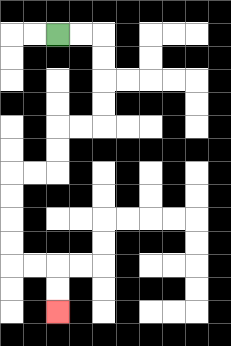{'start': '[2, 1]', 'end': '[2, 13]', 'path_directions': 'R,R,D,D,D,D,L,L,D,D,L,L,D,D,D,D,R,R,D,D', 'path_coordinates': '[[2, 1], [3, 1], [4, 1], [4, 2], [4, 3], [4, 4], [4, 5], [3, 5], [2, 5], [2, 6], [2, 7], [1, 7], [0, 7], [0, 8], [0, 9], [0, 10], [0, 11], [1, 11], [2, 11], [2, 12], [2, 13]]'}